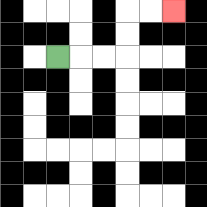{'start': '[2, 2]', 'end': '[7, 0]', 'path_directions': 'R,R,R,U,U,R,R', 'path_coordinates': '[[2, 2], [3, 2], [4, 2], [5, 2], [5, 1], [5, 0], [6, 0], [7, 0]]'}